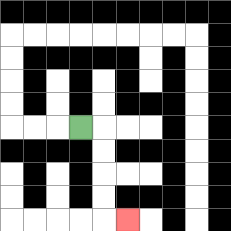{'start': '[3, 5]', 'end': '[5, 9]', 'path_directions': 'R,D,D,D,D,R', 'path_coordinates': '[[3, 5], [4, 5], [4, 6], [4, 7], [4, 8], [4, 9], [5, 9]]'}